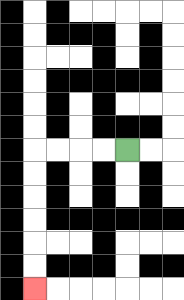{'start': '[5, 6]', 'end': '[1, 12]', 'path_directions': 'L,L,L,L,D,D,D,D,D,D', 'path_coordinates': '[[5, 6], [4, 6], [3, 6], [2, 6], [1, 6], [1, 7], [1, 8], [1, 9], [1, 10], [1, 11], [1, 12]]'}